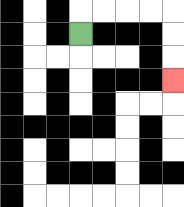{'start': '[3, 1]', 'end': '[7, 3]', 'path_directions': 'U,R,R,R,R,D,D,D', 'path_coordinates': '[[3, 1], [3, 0], [4, 0], [5, 0], [6, 0], [7, 0], [7, 1], [7, 2], [7, 3]]'}